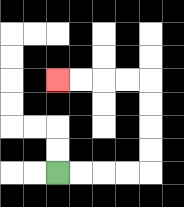{'start': '[2, 7]', 'end': '[2, 3]', 'path_directions': 'R,R,R,R,U,U,U,U,L,L,L,L', 'path_coordinates': '[[2, 7], [3, 7], [4, 7], [5, 7], [6, 7], [6, 6], [6, 5], [6, 4], [6, 3], [5, 3], [4, 3], [3, 3], [2, 3]]'}